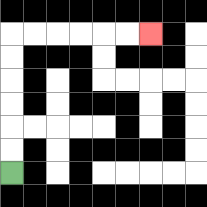{'start': '[0, 7]', 'end': '[6, 1]', 'path_directions': 'U,U,U,U,U,U,R,R,R,R,R,R', 'path_coordinates': '[[0, 7], [0, 6], [0, 5], [0, 4], [0, 3], [0, 2], [0, 1], [1, 1], [2, 1], [3, 1], [4, 1], [5, 1], [6, 1]]'}